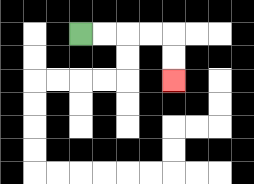{'start': '[3, 1]', 'end': '[7, 3]', 'path_directions': 'R,R,R,R,D,D', 'path_coordinates': '[[3, 1], [4, 1], [5, 1], [6, 1], [7, 1], [7, 2], [7, 3]]'}